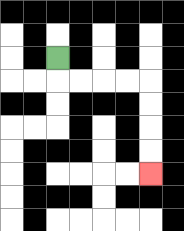{'start': '[2, 2]', 'end': '[6, 7]', 'path_directions': 'D,R,R,R,R,D,D,D,D', 'path_coordinates': '[[2, 2], [2, 3], [3, 3], [4, 3], [5, 3], [6, 3], [6, 4], [6, 5], [6, 6], [6, 7]]'}